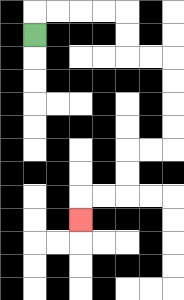{'start': '[1, 1]', 'end': '[3, 9]', 'path_directions': 'U,R,R,R,R,D,D,R,R,D,D,D,D,L,L,D,D,L,L,D', 'path_coordinates': '[[1, 1], [1, 0], [2, 0], [3, 0], [4, 0], [5, 0], [5, 1], [5, 2], [6, 2], [7, 2], [7, 3], [7, 4], [7, 5], [7, 6], [6, 6], [5, 6], [5, 7], [5, 8], [4, 8], [3, 8], [3, 9]]'}